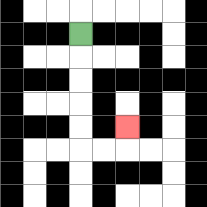{'start': '[3, 1]', 'end': '[5, 5]', 'path_directions': 'D,D,D,D,D,R,R,U', 'path_coordinates': '[[3, 1], [3, 2], [3, 3], [3, 4], [3, 5], [3, 6], [4, 6], [5, 6], [5, 5]]'}